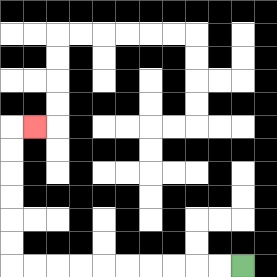{'start': '[10, 11]', 'end': '[1, 5]', 'path_directions': 'L,L,L,L,L,L,L,L,L,L,U,U,U,U,U,U,R', 'path_coordinates': '[[10, 11], [9, 11], [8, 11], [7, 11], [6, 11], [5, 11], [4, 11], [3, 11], [2, 11], [1, 11], [0, 11], [0, 10], [0, 9], [0, 8], [0, 7], [0, 6], [0, 5], [1, 5]]'}